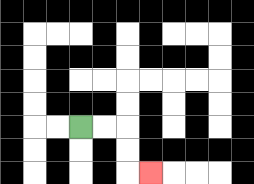{'start': '[3, 5]', 'end': '[6, 7]', 'path_directions': 'R,R,D,D,R', 'path_coordinates': '[[3, 5], [4, 5], [5, 5], [5, 6], [5, 7], [6, 7]]'}